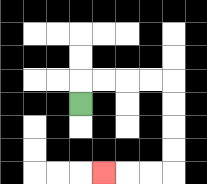{'start': '[3, 4]', 'end': '[4, 7]', 'path_directions': 'U,R,R,R,R,D,D,D,D,L,L,L', 'path_coordinates': '[[3, 4], [3, 3], [4, 3], [5, 3], [6, 3], [7, 3], [7, 4], [7, 5], [7, 6], [7, 7], [6, 7], [5, 7], [4, 7]]'}